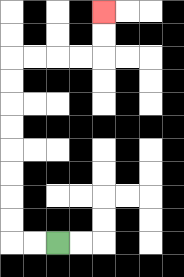{'start': '[2, 10]', 'end': '[4, 0]', 'path_directions': 'L,L,U,U,U,U,U,U,U,U,R,R,R,R,U,U', 'path_coordinates': '[[2, 10], [1, 10], [0, 10], [0, 9], [0, 8], [0, 7], [0, 6], [0, 5], [0, 4], [0, 3], [0, 2], [1, 2], [2, 2], [3, 2], [4, 2], [4, 1], [4, 0]]'}